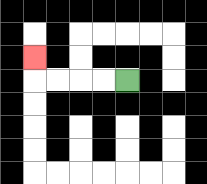{'start': '[5, 3]', 'end': '[1, 2]', 'path_directions': 'L,L,L,L,U', 'path_coordinates': '[[5, 3], [4, 3], [3, 3], [2, 3], [1, 3], [1, 2]]'}